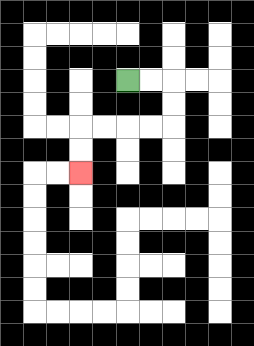{'start': '[5, 3]', 'end': '[3, 7]', 'path_directions': 'R,R,D,D,L,L,L,L,D,D', 'path_coordinates': '[[5, 3], [6, 3], [7, 3], [7, 4], [7, 5], [6, 5], [5, 5], [4, 5], [3, 5], [3, 6], [3, 7]]'}